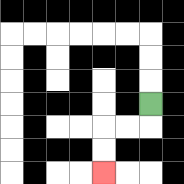{'start': '[6, 4]', 'end': '[4, 7]', 'path_directions': 'D,L,L,D,D', 'path_coordinates': '[[6, 4], [6, 5], [5, 5], [4, 5], [4, 6], [4, 7]]'}